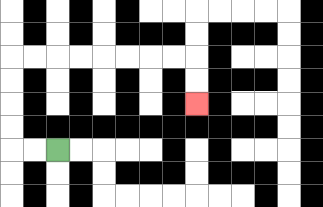{'start': '[2, 6]', 'end': '[8, 4]', 'path_directions': 'L,L,U,U,U,U,R,R,R,R,R,R,R,R,D,D', 'path_coordinates': '[[2, 6], [1, 6], [0, 6], [0, 5], [0, 4], [0, 3], [0, 2], [1, 2], [2, 2], [3, 2], [4, 2], [5, 2], [6, 2], [7, 2], [8, 2], [8, 3], [8, 4]]'}